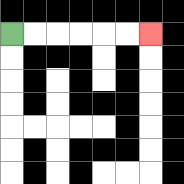{'start': '[0, 1]', 'end': '[6, 1]', 'path_directions': 'R,R,R,R,R,R', 'path_coordinates': '[[0, 1], [1, 1], [2, 1], [3, 1], [4, 1], [5, 1], [6, 1]]'}